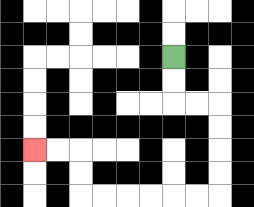{'start': '[7, 2]', 'end': '[1, 6]', 'path_directions': 'D,D,R,R,D,D,D,D,L,L,L,L,L,L,U,U,L,L', 'path_coordinates': '[[7, 2], [7, 3], [7, 4], [8, 4], [9, 4], [9, 5], [9, 6], [9, 7], [9, 8], [8, 8], [7, 8], [6, 8], [5, 8], [4, 8], [3, 8], [3, 7], [3, 6], [2, 6], [1, 6]]'}